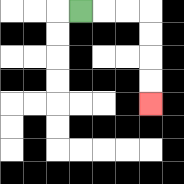{'start': '[3, 0]', 'end': '[6, 4]', 'path_directions': 'R,R,R,D,D,D,D', 'path_coordinates': '[[3, 0], [4, 0], [5, 0], [6, 0], [6, 1], [6, 2], [6, 3], [6, 4]]'}